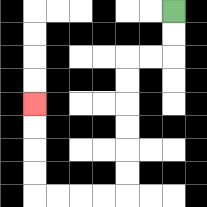{'start': '[7, 0]', 'end': '[1, 4]', 'path_directions': 'D,D,L,L,D,D,D,D,D,D,L,L,L,L,U,U,U,U', 'path_coordinates': '[[7, 0], [7, 1], [7, 2], [6, 2], [5, 2], [5, 3], [5, 4], [5, 5], [5, 6], [5, 7], [5, 8], [4, 8], [3, 8], [2, 8], [1, 8], [1, 7], [1, 6], [1, 5], [1, 4]]'}